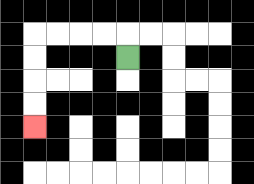{'start': '[5, 2]', 'end': '[1, 5]', 'path_directions': 'U,L,L,L,L,D,D,D,D', 'path_coordinates': '[[5, 2], [5, 1], [4, 1], [3, 1], [2, 1], [1, 1], [1, 2], [1, 3], [1, 4], [1, 5]]'}